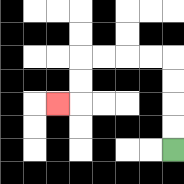{'start': '[7, 6]', 'end': '[2, 4]', 'path_directions': 'U,U,U,U,L,L,L,L,D,D,L', 'path_coordinates': '[[7, 6], [7, 5], [7, 4], [7, 3], [7, 2], [6, 2], [5, 2], [4, 2], [3, 2], [3, 3], [3, 4], [2, 4]]'}